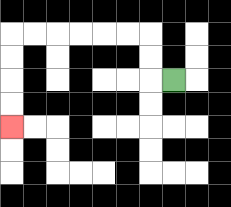{'start': '[7, 3]', 'end': '[0, 5]', 'path_directions': 'L,U,U,L,L,L,L,L,L,D,D,D,D', 'path_coordinates': '[[7, 3], [6, 3], [6, 2], [6, 1], [5, 1], [4, 1], [3, 1], [2, 1], [1, 1], [0, 1], [0, 2], [0, 3], [0, 4], [0, 5]]'}